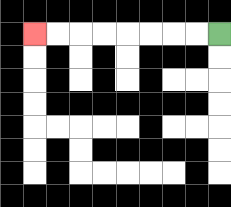{'start': '[9, 1]', 'end': '[1, 1]', 'path_directions': 'L,L,L,L,L,L,L,L', 'path_coordinates': '[[9, 1], [8, 1], [7, 1], [6, 1], [5, 1], [4, 1], [3, 1], [2, 1], [1, 1]]'}